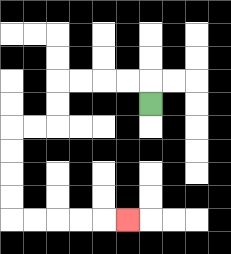{'start': '[6, 4]', 'end': '[5, 9]', 'path_directions': 'U,L,L,L,L,D,D,L,L,D,D,D,D,R,R,R,R,R', 'path_coordinates': '[[6, 4], [6, 3], [5, 3], [4, 3], [3, 3], [2, 3], [2, 4], [2, 5], [1, 5], [0, 5], [0, 6], [0, 7], [0, 8], [0, 9], [1, 9], [2, 9], [3, 9], [4, 9], [5, 9]]'}